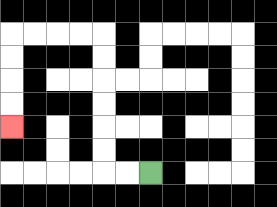{'start': '[6, 7]', 'end': '[0, 5]', 'path_directions': 'L,L,U,U,U,U,U,U,L,L,L,L,D,D,D,D', 'path_coordinates': '[[6, 7], [5, 7], [4, 7], [4, 6], [4, 5], [4, 4], [4, 3], [4, 2], [4, 1], [3, 1], [2, 1], [1, 1], [0, 1], [0, 2], [0, 3], [0, 4], [0, 5]]'}